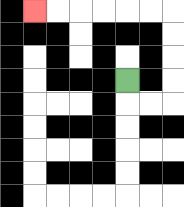{'start': '[5, 3]', 'end': '[1, 0]', 'path_directions': 'D,R,R,U,U,U,U,L,L,L,L,L,L', 'path_coordinates': '[[5, 3], [5, 4], [6, 4], [7, 4], [7, 3], [7, 2], [7, 1], [7, 0], [6, 0], [5, 0], [4, 0], [3, 0], [2, 0], [1, 0]]'}